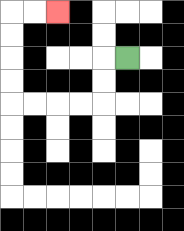{'start': '[5, 2]', 'end': '[2, 0]', 'path_directions': 'L,D,D,L,L,L,L,U,U,U,U,R,R', 'path_coordinates': '[[5, 2], [4, 2], [4, 3], [4, 4], [3, 4], [2, 4], [1, 4], [0, 4], [0, 3], [0, 2], [0, 1], [0, 0], [1, 0], [2, 0]]'}